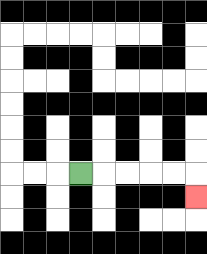{'start': '[3, 7]', 'end': '[8, 8]', 'path_directions': 'R,R,R,R,R,D', 'path_coordinates': '[[3, 7], [4, 7], [5, 7], [6, 7], [7, 7], [8, 7], [8, 8]]'}